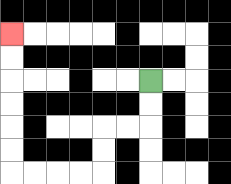{'start': '[6, 3]', 'end': '[0, 1]', 'path_directions': 'D,D,L,L,D,D,L,L,L,L,U,U,U,U,U,U', 'path_coordinates': '[[6, 3], [6, 4], [6, 5], [5, 5], [4, 5], [4, 6], [4, 7], [3, 7], [2, 7], [1, 7], [0, 7], [0, 6], [0, 5], [0, 4], [0, 3], [0, 2], [0, 1]]'}